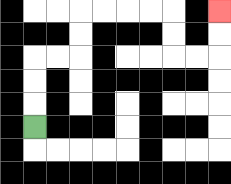{'start': '[1, 5]', 'end': '[9, 0]', 'path_directions': 'U,U,U,R,R,U,U,R,R,R,R,D,D,R,R,U,U', 'path_coordinates': '[[1, 5], [1, 4], [1, 3], [1, 2], [2, 2], [3, 2], [3, 1], [3, 0], [4, 0], [5, 0], [6, 0], [7, 0], [7, 1], [7, 2], [8, 2], [9, 2], [9, 1], [9, 0]]'}